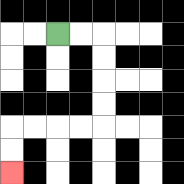{'start': '[2, 1]', 'end': '[0, 7]', 'path_directions': 'R,R,D,D,D,D,L,L,L,L,D,D', 'path_coordinates': '[[2, 1], [3, 1], [4, 1], [4, 2], [4, 3], [4, 4], [4, 5], [3, 5], [2, 5], [1, 5], [0, 5], [0, 6], [0, 7]]'}